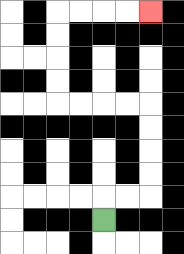{'start': '[4, 9]', 'end': '[6, 0]', 'path_directions': 'U,R,R,U,U,U,U,L,L,L,L,U,U,U,U,R,R,R,R', 'path_coordinates': '[[4, 9], [4, 8], [5, 8], [6, 8], [6, 7], [6, 6], [6, 5], [6, 4], [5, 4], [4, 4], [3, 4], [2, 4], [2, 3], [2, 2], [2, 1], [2, 0], [3, 0], [4, 0], [5, 0], [6, 0]]'}